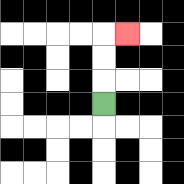{'start': '[4, 4]', 'end': '[5, 1]', 'path_directions': 'U,U,U,R', 'path_coordinates': '[[4, 4], [4, 3], [4, 2], [4, 1], [5, 1]]'}